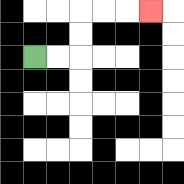{'start': '[1, 2]', 'end': '[6, 0]', 'path_directions': 'R,R,U,U,R,R,R', 'path_coordinates': '[[1, 2], [2, 2], [3, 2], [3, 1], [3, 0], [4, 0], [5, 0], [6, 0]]'}